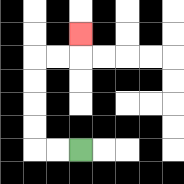{'start': '[3, 6]', 'end': '[3, 1]', 'path_directions': 'L,L,U,U,U,U,R,R,U', 'path_coordinates': '[[3, 6], [2, 6], [1, 6], [1, 5], [1, 4], [1, 3], [1, 2], [2, 2], [3, 2], [3, 1]]'}